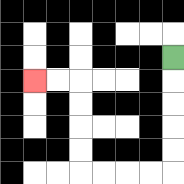{'start': '[7, 2]', 'end': '[1, 3]', 'path_directions': 'D,D,D,D,D,L,L,L,L,U,U,U,U,L,L', 'path_coordinates': '[[7, 2], [7, 3], [7, 4], [7, 5], [7, 6], [7, 7], [6, 7], [5, 7], [4, 7], [3, 7], [3, 6], [3, 5], [3, 4], [3, 3], [2, 3], [1, 3]]'}